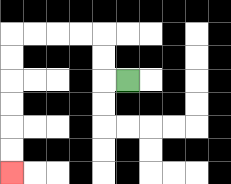{'start': '[5, 3]', 'end': '[0, 7]', 'path_directions': 'L,U,U,L,L,L,L,D,D,D,D,D,D', 'path_coordinates': '[[5, 3], [4, 3], [4, 2], [4, 1], [3, 1], [2, 1], [1, 1], [0, 1], [0, 2], [0, 3], [0, 4], [0, 5], [0, 6], [0, 7]]'}